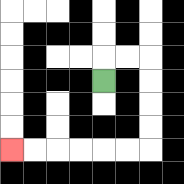{'start': '[4, 3]', 'end': '[0, 6]', 'path_directions': 'U,R,R,D,D,D,D,L,L,L,L,L,L', 'path_coordinates': '[[4, 3], [4, 2], [5, 2], [6, 2], [6, 3], [6, 4], [6, 5], [6, 6], [5, 6], [4, 6], [3, 6], [2, 6], [1, 6], [0, 6]]'}